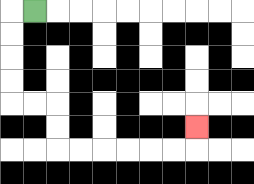{'start': '[1, 0]', 'end': '[8, 5]', 'path_directions': 'L,D,D,D,D,R,R,D,D,R,R,R,R,R,R,U', 'path_coordinates': '[[1, 0], [0, 0], [0, 1], [0, 2], [0, 3], [0, 4], [1, 4], [2, 4], [2, 5], [2, 6], [3, 6], [4, 6], [5, 6], [6, 6], [7, 6], [8, 6], [8, 5]]'}